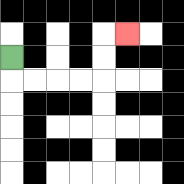{'start': '[0, 2]', 'end': '[5, 1]', 'path_directions': 'D,R,R,R,R,U,U,R', 'path_coordinates': '[[0, 2], [0, 3], [1, 3], [2, 3], [3, 3], [4, 3], [4, 2], [4, 1], [5, 1]]'}